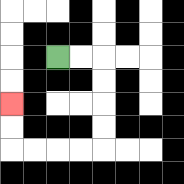{'start': '[2, 2]', 'end': '[0, 4]', 'path_directions': 'R,R,D,D,D,D,L,L,L,L,U,U', 'path_coordinates': '[[2, 2], [3, 2], [4, 2], [4, 3], [4, 4], [4, 5], [4, 6], [3, 6], [2, 6], [1, 6], [0, 6], [0, 5], [0, 4]]'}